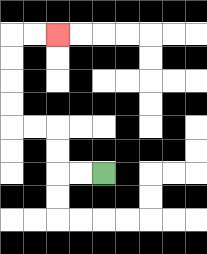{'start': '[4, 7]', 'end': '[2, 1]', 'path_directions': 'L,L,U,U,L,L,U,U,U,U,R,R', 'path_coordinates': '[[4, 7], [3, 7], [2, 7], [2, 6], [2, 5], [1, 5], [0, 5], [0, 4], [0, 3], [0, 2], [0, 1], [1, 1], [2, 1]]'}